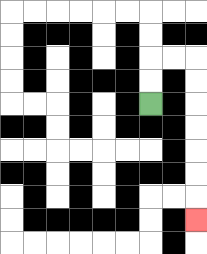{'start': '[6, 4]', 'end': '[8, 9]', 'path_directions': 'U,U,R,R,D,D,D,D,D,D,D', 'path_coordinates': '[[6, 4], [6, 3], [6, 2], [7, 2], [8, 2], [8, 3], [8, 4], [8, 5], [8, 6], [8, 7], [8, 8], [8, 9]]'}